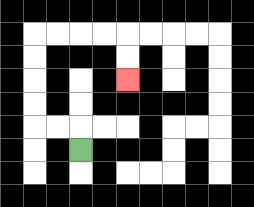{'start': '[3, 6]', 'end': '[5, 3]', 'path_directions': 'U,L,L,U,U,U,U,R,R,R,R,D,D', 'path_coordinates': '[[3, 6], [3, 5], [2, 5], [1, 5], [1, 4], [1, 3], [1, 2], [1, 1], [2, 1], [3, 1], [4, 1], [5, 1], [5, 2], [5, 3]]'}